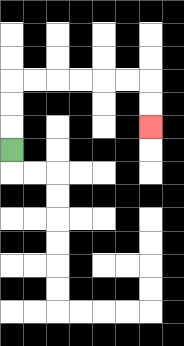{'start': '[0, 6]', 'end': '[6, 5]', 'path_directions': 'U,U,U,R,R,R,R,R,R,D,D', 'path_coordinates': '[[0, 6], [0, 5], [0, 4], [0, 3], [1, 3], [2, 3], [3, 3], [4, 3], [5, 3], [6, 3], [6, 4], [6, 5]]'}